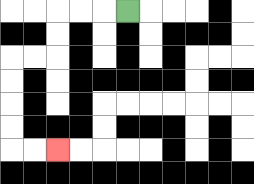{'start': '[5, 0]', 'end': '[2, 6]', 'path_directions': 'L,L,L,D,D,L,L,D,D,D,D,R,R', 'path_coordinates': '[[5, 0], [4, 0], [3, 0], [2, 0], [2, 1], [2, 2], [1, 2], [0, 2], [0, 3], [0, 4], [0, 5], [0, 6], [1, 6], [2, 6]]'}